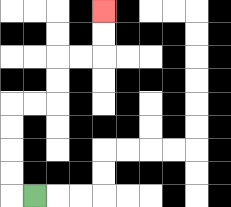{'start': '[1, 8]', 'end': '[4, 0]', 'path_directions': 'L,U,U,U,U,R,R,U,U,R,R,U,U', 'path_coordinates': '[[1, 8], [0, 8], [0, 7], [0, 6], [0, 5], [0, 4], [1, 4], [2, 4], [2, 3], [2, 2], [3, 2], [4, 2], [4, 1], [4, 0]]'}